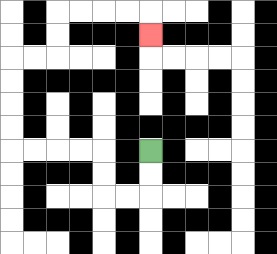{'start': '[6, 6]', 'end': '[6, 1]', 'path_directions': 'D,D,L,L,U,U,L,L,L,L,U,U,U,U,R,R,U,U,R,R,R,R,D', 'path_coordinates': '[[6, 6], [6, 7], [6, 8], [5, 8], [4, 8], [4, 7], [4, 6], [3, 6], [2, 6], [1, 6], [0, 6], [0, 5], [0, 4], [0, 3], [0, 2], [1, 2], [2, 2], [2, 1], [2, 0], [3, 0], [4, 0], [5, 0], [6, 0], [6, 1]]'}